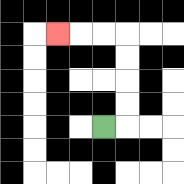{'start': '[4, 5]', 'end': '[2, 1]', 'path_directions': 'R,U,U,U,U,L,L,L', 'path_coordinates': '[[4, 5], [5, 5], [5, 4], [5, 3], [5, 2], [5, 1], [4, 1], [3, 1], [2, 1]]'}